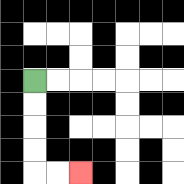{'start': '[1, 3]', 'end': '[3, 7]', 'path_directions': 'D,D,D,D,R,R', 'path_coordinates': '[[1, 3], [1, 4], [1, 5], [1, 6], [1, 7], [2, 7], [3, 7]]'}